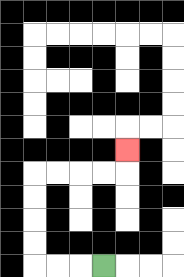{'start': '[4, 11]', 'end': '[5, 6]', 'path_directions': 'L,L,L,U,U,U,U,R,R,R,R,U', 'path_coordinates': '[[4, 11], [3, 11], [2, 11], [1, 11], [1, 10], [1, 9], [1, 8], [1, 7], [2, 7], [3, 7], [4, 7], [5, 7], [5, 6]]'}